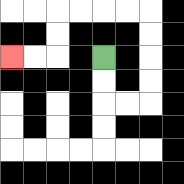{'start': '[4, 2]', 'end': '[0, 2]', 'path_directions': 'D,D,R,R,U,U,U,U,L,L,L,L,D,D,L,L', 'path_coordinates': '[[4, 2], [4, 3], [4, 4], [5, 4], [6, 4], [6, 3], [6, 2], [6, 1], [6, 0], [5, 0], [4, 0], [3, 0], [2, 0], [2, 1], [2, 2], [1, 2], [0, 2]]'}